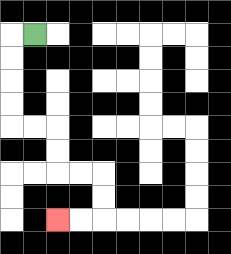{'start': '[1, 1]', 'end': '[2, 9]', 'path_directions': 'L,D,D,D,D,R,R,D,D,R,R,D,D,L,L', 'path_coordinates': '[[1, 1], [0, 1], [0, 2], [0, 3], [0, 4], [0, 5], [1, 5], [2, 5], [2, 6], [2, 7], [3, 7], [4, 7], [4, 8], [4, 9], [3, 9], [2, 9]]'}